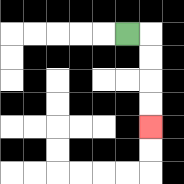{'start': '[5, 1]', 'end': '[6, 5]', 'path_directions': 'R,D,D,D,D', 'path_coordinates': '[[5, 1], [6, 1], [6, 2], [6, 3], [6, 4], [6, 5]]'}